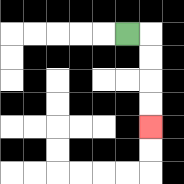{'start': '[5, 1]', 'end': '[6, 5]', 'path_directions': 'R,D,D,D,D', 'path_coordinates': '[[5, 1], [6, 1], [6, 2], [6, 3], [6, 4], [6, 5]]'}